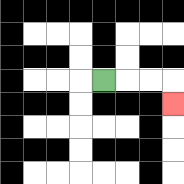{'start': '[4, 3]', 'end': '[7, 4]', 'path_directions': 'R,R,R,D', 'path_coordinates': '[[4, 3], [5, 3], [6, 3], [7, 3], [7, 4]]'}